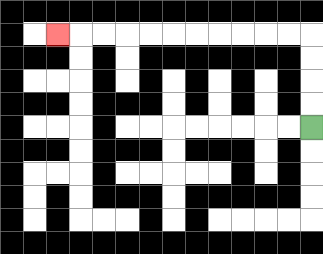{'start': '[13, 5]', 'end': '[2, 1]', 'path_directions': 'U,U,U,U,L,L,L,L,L,L,L,L,L,L,L', 'path_coordinates': '[[13, 5], [13, 4], [13, 3], [13, 2], [13, 1], [12, 1], [11, 1], [10, 1], [9, 1], [8, 1], [7, 1], [6, 1], [5, 1], [4, 1], [3, 1], [2, 1]]'}